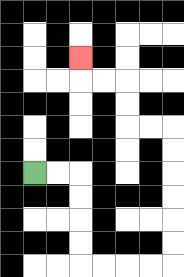{'start': '[1, 7]', 'end': '[3, 2]', 'path_directions': 'R,R,D,D,D,D,R,R,R,R,U,U,U,U,U,U,L,L,U,U,L,L,U', 'path_coordinates': '[[1, 7], [2, 7], [3, 7], [3, 8], [3, 9], [3, 10], [3, 11], [4, 11], [5, 11], [6, 11], [7, 11], [7, 10], [7, 9], [7, 8], [7, 7], [7, 6], [7, 5], [6, 5], [5, 5], [5, 4], [5, 3], [4, 3], [3, 3], [3, 2]]'}